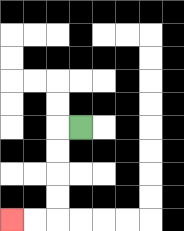{'start': '[3, 5]', 'end': '[0, 9]', 'path_directions': 'L,D,D,D,D,L,L', 'path_coordinates': '[[3, 5], [2, 5], [2, 6], [2, 7], [2, 8], [2, 9], [1, 9], [0, 9]]'}